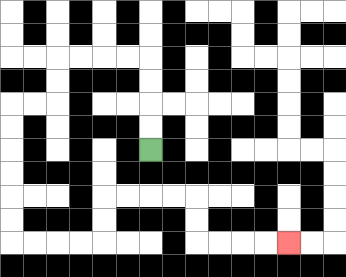{'start': '[6, 6]', 'end': '[12, 10]', 'path_directions': 'U,U,U,U,L,L,L,L,D,D,L,L,D,D,D,D,D,D,R,R,R,R,U,U,R,R,R,R,D,D,R,R,R,R', 'path_coordinates': '[[6, 6], [6, 5], [6, 4], [6, 3], [6, 2], [5, 2], [4, 2], [3, 2], [2, 2], [2, 3], [2, 4], [1, 4], [0, 4], [0, 5], [0, 6], [0, 7], [0, 8], [0, 9], [0, 10], [1, 10], [2, 10], [3, 10], [4, 10], [4, 9], [4, 8], [5, 8], [6, 8], [7, 8], [8, 8], [8, 9], [8, 10], [9, 10], [10, 10], [11, 10], [12, 10]]'}